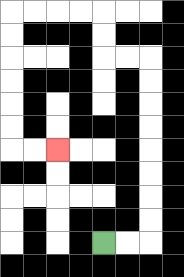{'start': '[4, 10]', 'end': '[2, 6]', 'path_directions': 'R,R,U,U,U,U,U,U,U,U,L,L,U,U,L,L,L,L,D,D,D,D,D,D,R,R', 'path_coordinates': '[[4, 10], [5, 10], [6, 10], [6, 9], [6, 8], [6, 7], [6, 6], [6, 5], [6, 4], [6, 3], [6, 2], [5, 2], [4, 2], [4, 1], [4, 0], [3, 0], [2, 0], [1, 0], [0, 0], [0, 1], [0, 2], [0, 3], [0, 4], [0, 5], [0, 6], [1, 6], [2, 6]]'}